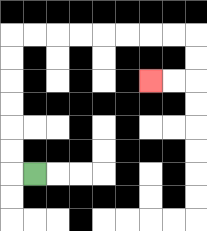{'start': '[1, 7]', 'end': '[6, 3]', 'path_directions': 'L,U,U,U,U,U,U,R,R,R,R,R,R,R,R,D,D,L,L', 'path_coordinates': '[[1, 7], [0, 7], [0, 6], [0, 5], [0, 4], [0, 3], [0, 2], [0, 1], [1, 1], [2, 1], [3, 1], [4, 1], [5, 1], [6, 1], [7, 1], [8, 1], [8, 2], [8, 3], [7, 3], [6, 3]]'}